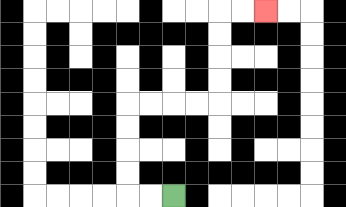{'start': '[7, 8]', 'end': '[11, 0]', 'path_directions': 'L,L,U,U,U,U,R,R,R,R,U,U,U,U,R,R', 'path_coordinates': '[[7, 8], [6, 8], [5, 8], [5, 7], [5, 6], [5, 5], [5, 4], [6, 4], [7, 4], [8, 4], [9, 4], [9, 3], [9, 2], [9, 1], [9, 0], [10, 0], [11, 0]]'}